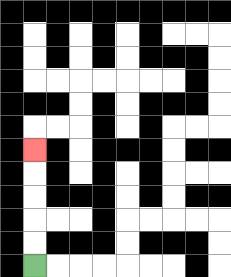{'start': '[1, 11]', 'end': '[1, 6]', 'path_directions': 'U,U,U,U,U', 'path_coordinates': '[[1, 11], [1, 10], [1, 9], [1, 8], [1, 7], [1, 6]]'}